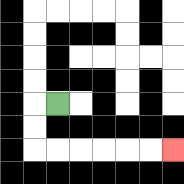{'start': '[2, 4]', 'end': '[7, 6]', 'path_directions': 'L,D,D,R,R,R,R,R,R', 'path_coordinates': '[[2, 4], [1, 4], [1, 5], [1, 6], [2, 6], [3, 6], [4, 6], [5, 6], [6, 6], [7, 6]]'}